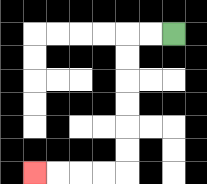{'start': '[7, 1]', 'end': '[1, 7]', 'path_directions': 'L,L,D,D,D,D,D,D,L,L,L,L', 'path_coordinates': '[[7, 1], [6, 1], [5, 1], [5, 2], [5, 3], [5, 4], [5, 5], [5, 6], [5, 7], [4, 7], [3, 7], [2, 7], [1, 7]]'}